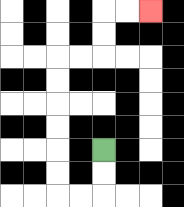{'start': '[4, 6]', 'end': '[6, 0]', 'path_directions': 'D,D,L,L,U,U,U,U,U,U,R,R,U,U,R,R', 'path_coordinates': '[[4, 6], [4, 7], [4, 8], [3, 8], [2, 8], [2, 7], [2, 6], [2, 5], [2, 4], [2, 3], [2, 2], [3, 2], [4, 2], [4, 1], [4, 0], [5, 0], [6, 0]]'}